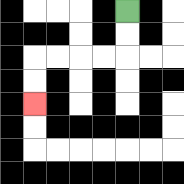{'start': '[5, 0]', 'end': '[1, 4]', 'path_directions': 'D,D,L,L,L,L,D,D', 'path_coordinates': '[[5, 0], [5, 1], [5, 2], [4, 2], [3, 2], [2, 2], [1, 2], [1, 3], [1, 4]]'}